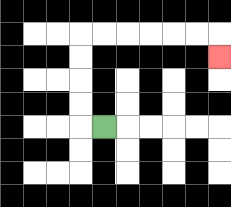{'start': '[4, 5]', 'end': '[9, 2]', 'path_directions': 'L,U,U,U,U,R,R,R,R,R,R,D', 'path_coordinates': '[[4, 5], [3, 5], [3, 4], [3, 3], [3, 2], [3, 1], [4, 1], [5, 1], [6, 1], [7, 1], [8, 1], [9, 1], [9, 2]]'}